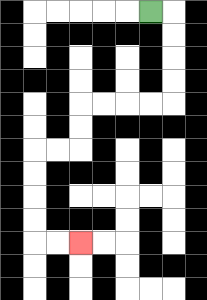{'start': '[6, 0]', 'end': '[3, 10]', 'path_directions': 'R,D,D,D,D,L,L,L,L,D,D,L,L,D,D,D,D,R,R', 'path_coordinates': '[[6, 0], [7, 0], [7, 1], [7, 2], [7, 3], [7, 4], [6, 4], [5, 4], [4, 4], [3, 4], [3, 5], [3, 6], [2, 6], [1, 6], [1, 7], [1, 8], [1, 9], [1, 10], [2, 10], [3, 10]]'}